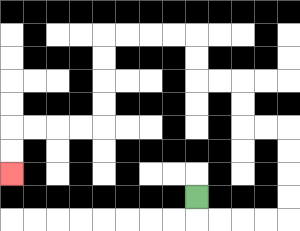{'start': '[8, 8]', 'end': '[0, 7]', 'path_directions': 'D,R,R,R,R,U,U,U,U,L,L,U,U,L,L,U,U,L,L,L,L,D,D,D,D,L,L,L,L,D,D', 'path_coordinates': '[[8, 8], [8, 9], [9, 9], [10, 9], [11, 9], [12, 9], [12, 8], [12, 7], [12, 6], [12, 5], [11, 5], [10, 5], [10, 4], [10, 3], [9, 3], [8, 3], [8, 2], [8, 1], [7, 1], [6, 1], [5, 1], [4, 1], [4, 2], [4, 3], [4, 4], [4, 5], [3, 5], [2, 5], [1, 5], [0, 5], [0, 6], [0, 7]]'}